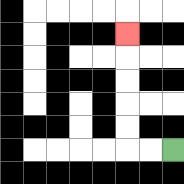{'start': '[7, 6]', 'end': '[5, 1]', 'path_directions': 'L,L,U,U,U,U,U', 'path_coordinates': '[[7, 6], [6, 6], [5, 6], [5, 5], [5, 4], [5, 3], [5, 2], [5, 1]]'}